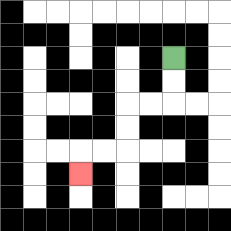{'start': '[7, 2]', 'end': '[3, 7]', 'path_directions': 'D,D,L,L,D,D,L,L,D', 'path_coordinates': '[[7, 2], [7, 3], [7, 4], [6, 4], [5, 4], [5, 5], [5, 6], [4, 6], [3, 6], [3, 7]]'}